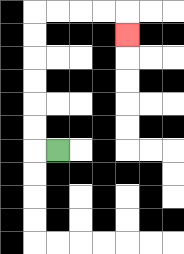{'start': '[2, 6]', 'end': '[5, 1]', 'path_directions': 'L,U,U,U,U,U,U,R,R,R,R,D', 'path_coordinates': '[[2, 6], [1, 6], [1, 5], [1, 4], [1, 3], [1, 2], [1, 1], [1, 0], [2, 0], [3, 0], [4, 0], [5, 0], [5, 1]]'}